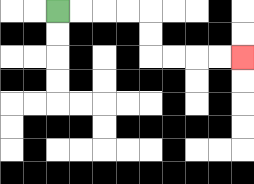{'start': '[2, 0]', 'end': '[10, 2]', 'path_directions': 'R,R,R,R,D,D,R,R,R,R', 'path_coordinates': '[[2, 0], [3, 0], [4, 0], [5, 0], [6, 0], [6, 1], [6, 2], [7, 2], [8, 2], [9, 2], [10, 2]]'}